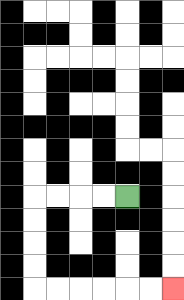{'start': '[5, 8]', 'end': '[7, 12]', 'path_directions': 'L,L,L,L,D,D,D,D,R,R,R,R,R,R', 'path_coordinates': '[[5, 8], [4, 8], [3, 8], [2, 8], [1, 8], [1, 9], [1, 10], [1, 11], [1, 12], [2, 12], [3, 12], [4, 12], [5, 12], [6, 12], [7, 12]]'}